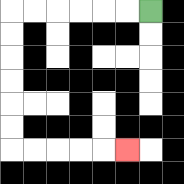{'start': '[6, 0]', 'end': '[5, 6]', 'path_directions': 'L,L,L,L,L,L,D,D,D,D,D,D,R,R,R,R,R', 'path_coordinates': '[[6, 0], [5, 0], [4, 0], [3, 0], [2, 0], [1, 0], [0, 0], [0, 1], [0, 2], [0, 3], [0, 4], [0, 5], [0, 6], [1, 6], [2, 6], [3, 6], [4, 6], [5, 6]]'}